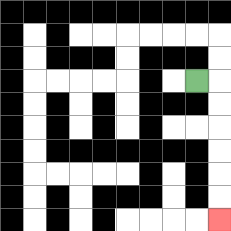{'start': '[8, 3]', 'end': '[9, 9]', 'path_directions': 'R,D,D,D,D,D,D', 'path_coordinates': '[[8, 3], [9, 3], [9, 4], [9, 5], [9, 6], [9, 7], [9, 8], [9, 9]]'}